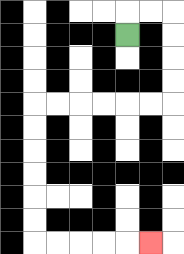{'start': '[5, 1]', 'end': '[6, 10]', 'path_directions': 'U,R,R,D,D,D,D,L,L,L,L,L,L,D,D,D,D,D,D,R,R,R,R,R', 'path_coordinates': '[[5, 1], [5, 0], [6, 0], [7, 0], [7, 1], [7, 2], [7, 3], [7, 4], [6, 4], [5, 4], [4, 4], [3, 4], [2, 4], [1, 4], [1, 5], [1, 6], [1, 7], [1, 8], [1, 9], [1, 10], [2, 10], [3, 10], [4, 10], [5, 10], [6, 10]]'}